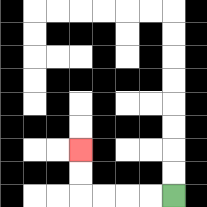{'start': '[7, 8]', 'end': '[3, 6]', 'path_directions': 'L,L,L,L,U,U', 'path_coordinates': '[[7, 8], [6, 8], [5, 8], [4, 8], [3, 8], [3, 7], [3, 6]]'}